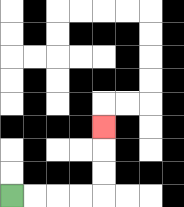{'start': '[0, 8]', 'end': '[4, 5]', 'path_directions': 'R,R,R,R,U,U,U', 'path_coordinates': '[[0, 8], [1, 8], [2, 8], [3, 8], [4, 8], [4, 7], [4, 6], [4, 5]]'}